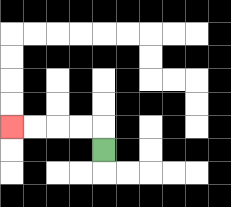{'start': '[4, 6]', 'end': '[0, 5]', 'path_directions': 'U,L,L,L,L', 'path_coordinates': '[[4, 6], [4, 5], [3, 5], [2, 5], [1, 5], [0, 5]]'}